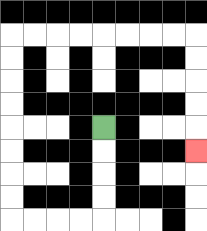{'start': '[4, 5]', 'end': '[8, 6]', 'path_directions': 'D,D,D,D,L,L,L,L,U,U,U,U,U,U,U,U,R,R,R,R,R,R,R,R,D,D,D,D,D', 'path_coordinates': '[[4, 5], [4, 6], [4, 7], [4, 8], [4, 9], [3, 9], [2, 9], [1, 9], [0, 9], [0, 8], [0, 7], [0, 6], [0, 5], [0, 4], [0, 3], [0, 2], [0, 1], [1, 1], [2, 1], [3, 1], [4, 1], [5, 1], [6, 1], [7, 1], [8, 1], [8, 2], [8, 3], [8, 4], [8, 5], [8, 6]]'}